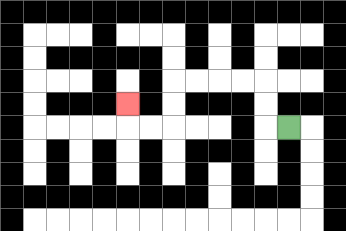{'start': '[12, 5]', 'end': '[5, 4]', 'path_directions': 'L,U,U,L,L,L,L,D,D,L,L,U', 'path_coordinates': '[[12, 5], [11, 5], [11, 4], [11, 3], [10, 3], [9, 3], [8, 3], [7, 3], [7, 4], [7, 5], [6, 5], [5, 5], [5, 4]]'}